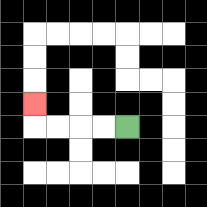{'start': '[5, 5]', 'end': '[1, 4]', 'path_directions': 'L,L,L,L,U', 'path_coordinates': '[[5, 5], [4, 5], [3, 5], [2, 5], [1, 5], [1, 4]]'}